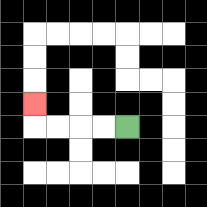{'start': '[5, 5]', 'end': '[1, 4]', 'path_directions': 'L,L,L,L,U', 'path_coordinates': '[[5, 5], [4, 5], [3, 5], [2, 5], [1, 5], [1, 4]]'}